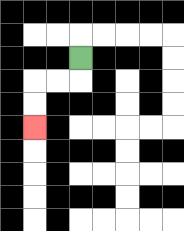{'start': '[3, 2]', 'end': '[1, 5]', 'path_directions': 'D,L,L,D,D', 'path_coordinates': '[[3, 2], [3, 3], [2, 3], [1, 3], [1, 4], [1, 5]]'}